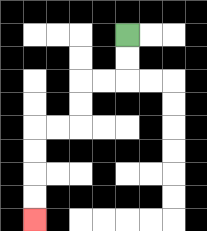{'start': '[5, 1]', 'end': '[1, 9]', 'path_directions': 'D,D,L,L,D,D,L,L,D,D,D,D', 'path_coordinates': '[[5, 1], [5, 2], [5, 3], [4, 3], [3, 3], [3, 4], [3, 5], [2, 5], [1, 5], [1, 6], [1, 7], [1, 8], [1, 9]]'}